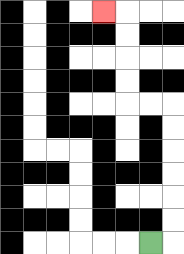{'start': '[6, 10]', 'end': '[4, 0]', 'path_directions': 'R,U,U,U,U,U,U,L,L,U,U,U,U,L', 'path_coordinates': '[[6, 10], [7, 10], [7, 9], [7, 8], [7, 7], [7, 6], [7, 5], [7, 4], [6, 4], [5, 4], [5, 3], [5, 2], [5, 1], [5, 0], [4, 0]]'}